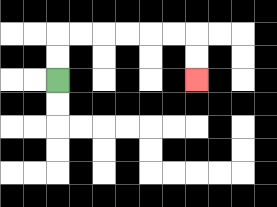{'start': '[2, 3]', 'end': '[8, 3]', 'path_directions': 'U,U,R,R,R,R,R,R,D,D', 'path_coordinates': '[[2, 3], [2, 2], [2, 1], [3, 1], [4, 1], [5, 1], [6, 1], [7, 1], [8, 1], [8, 2], [8, 3]]'}